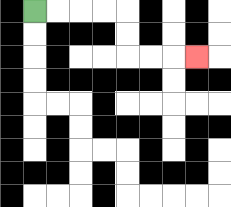{'start': '[1, 0]', 'end': '[8, 2]', 'path_directions': 'R,R,R,R,D,D,R,R,R', 'path_coordinates': '[[1, 0], [2, 0], [3, 0], [4, 0], [5, 0], [5, 1], [5, 2], [6, 2], [7, 2], [8, 2]]'}